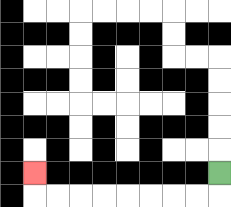{'start': '[9, 7]', 'end': '[1, 7]', 'path_directions': 'D,L,L,L,L,L,L,L,L,U', 'path_coordinates': '[[9, 7], [9, 8], [8, 8], [7, 8], [6, 8], [5, 8], [4, 8], [3, 8], [2, 8], [1, 8], [1, 7]]'}